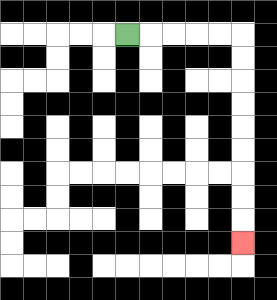{'start': '[5, 1]', 'end': '[10, 10]', 'path_directions': 'R,R,R,R,R,D,D,D,D,D,D,D,D,D', 'path_coordinates': '[[5, 1], [6, 1], [7, 1], [8, 1], [9, 1], [10, 1], [10, 2], [10, 3], [10, 4], [10, 5], [10, 6], [10, 7], [10, 8], [10, 9], [10, 10]]'}